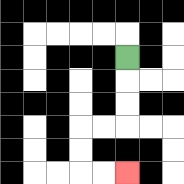{'start': '[5, 2]', 'end': '[5, 7]', 'path_directions': 'D,D,D,L,L,D,D,R,R', 'path_coordinates': '[[5, 2], [5, 3], [5, 4], [5, 5], [4, 5], [3, 5], [3, 6], [3, 7], [4, 7], [5, 7]]'}